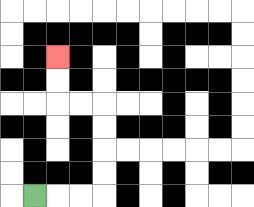{'start': '[1, 8]', 'end': '[2, 2]', 'path_directions': 'R,R,R,U,U,U,U,L,L,U,U', 'path_coordinates': '[[1, 8], [2, 8], [3, 8], [4, 8], [4, 7], [4, 6], [4, 5], [4, 4], [3, 4], [2, 4], [2, 3], [2, 2]]'}